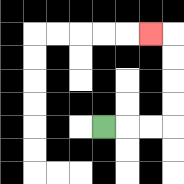{'start': '[4, 5]', 'end': '[6, 1]', 'path_directions': 'R,R,R,U,U,U,U,L', 'path_coordinates': '[[4, 5], [5, 5], [6, 5], [7, 5], [7, 4], [7, 3], [7, 2], [7, 1], [6, 1]]'}